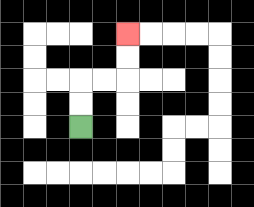{'start': '[3, 5]', 'end': '[5, 1]', 'path_directions': 'U,U,R,R,U,U', 'path_coordinates': '[[3, 5], [3, 4], [3, 3], [4, 3], [5, 3], [5, 2], [5, 1]]'}